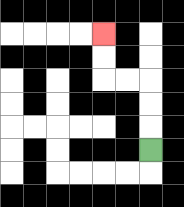{'start': '[6, 6]', 'end': '[4, 1]', 'path_directions': 'U,U,U,L,L,U,U', 'path_coordinates': '[[6, 6], [6, 5], [6, 4], [6, 3], [5, 3], [4, 3], [4, 2], [4, 1]]'}